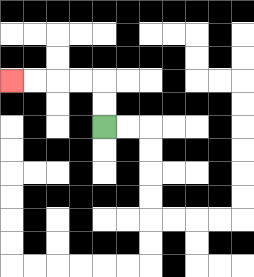{'start': '[4, 5]', 'end': '[0, 3]', 'path_directions': 'U,U,L,L,L,L', 'path_coordinates': '[[4, 5], [4, 4], [4, 3], [3, 3], [2, 3], [1, 3], [0, 3]]'}